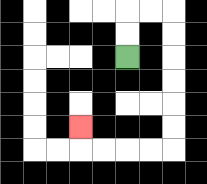{'start': '[5, 2]', 'end': '[3, 5]', 'path_directions': 'U,U,R,R,D,D,D,D,D,D,L,L,L,L,U', 'path_coordinates': '[[5, 2], [5, 1], [5, 0], [6, 0], [7, 0], [7, 1], [7, 2], [7, 3], [7, 4], [7, 5], [7, 6], [6, 6], [5, 6], [4, 6], [3, 6], [3, 5]]'}